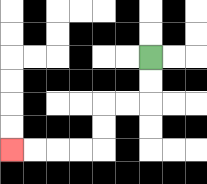{'start': '[6, 2]', 'end': '[0, 6]', 'path_directions': 'D,D,L,L,D,D,L,L,L,L', 'path_coordinates': '[[6, 2], [6, 3], [6, 4], [5, 4], [4, 4], [4, 5], [4, 6], [3, 6], [2, 6], [1, 6], [0, 6]]'}